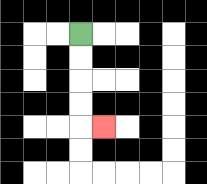{'start': '[3, 1]', 'end': '[4, 5]', 'path_directions': 'D,D,D,D,R', 'path_coordinates': '[[3, 1], [3, 2], [3, 3], [3, 4], [3, 5], [4, 5]]'}